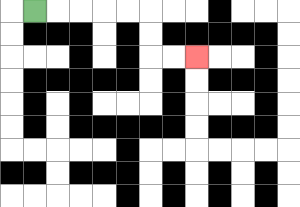{'start': '[1, 0]', 'end': '[8, 2]', 'path_directions': 'R,R,R,R,R,D,D,R,R', 'path_coordinates': '[[1, 0], [2, 0], [3, 0], [4, 0], [5, 0], [6, 0], [6, 1], [6, 2], [7, 2], [8, 2]]'}